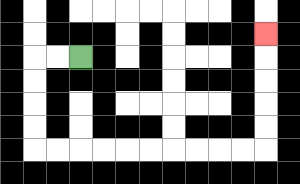{'start': '[3, 2]', 'end': '[11, 1]', 'path_directions': 'L,L,D,D,D,D,R,R,R,R,R,R,R,R,R,R,U,U,U,U,U', 'path_coordinates': '[[3, 2], [2, 2], [1, 2], [1, 3], [1, 4], [1, 5], [1, 6], [2, 6], [3, 6], [4, 6], [5, 6], [6, 6], [7, 6], [8, 6], [9, 6], [10, 6], [11, 6], [11, 5], [11, 4], [11, 3], [11, 2], [11, 1]]'}